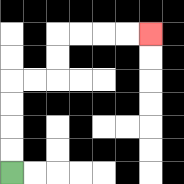{'start': '[0, 7]', 'end': '[6, 1]', 'path_directions': 'U,U,U,U,R,R,U,U,R,R,R,R', 'path_coordinates': '[[0, 7], [0, 6], [0, 5], [0, 4], [0, 3], [1, 3], [2, 3], [2, 2], [2, 1], [3, 1], [4, 1], [5, 1], [6, 1]]'}